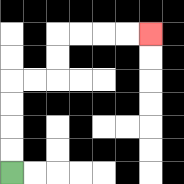{'start': '[0, 7]', 'end': '[6, 1]', 'path_directions': 'U,U,U,U,R,R,U,U,R,R,R,R', 'path_coordinates': '[[0, 7], [0, 6], [0, 5], [0, 4], [0, 3], [1, 3], [2, 3], [2, 2], [2, 1], [3, 1], [4, 1], [5, 1], [6, 1]]'}